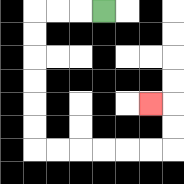{'start': '[4, 0]', 'end': '[6, 4]', 'path_directions': 'L,L,L,D,D,D,D,D,D,R,R,R,R,R,R,U,U,L', 'path_coordinates': '[[4, 0], [3, 0], [2, 0], [1, 0], [1, 1], [1, 2], [1, 3], [1, 4], [1, 5], [1, 6], [2, 6], [3, 6], [4, 6], [5, 6], [6, 6], [7, 6], [7, 5], [7, 4], [6, 4]]'}